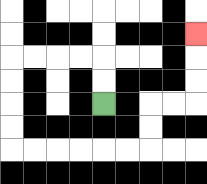{'start': '[4, 4]', 'end': '[8, 1]', 'path_directions': 'U,U,L,L,L,L,D,D,D,D,R,R,R,R,R,R,U,U,R,R,U,U,U', 'path_coordinates': '[[4, 4], [4, 3], [4, 2], [3, 2], [2, 2], [1, 2], [0, 2], [0, 3], [0, 4], [0, 5], [0, 6], [1, 6], [2, 6], [3, 6], [4, 6], [5, 6], [6, 6], [6, 5], [6, 4], [7, 4], [8, 4], [8, 3], [8, 2], [8, 1]]'}